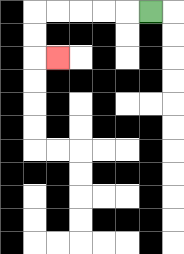{'start': '[6, 0]', 'end': '[2, 2]', 'path_directions': 'L,L,L,L,L,D,D,R', 'path_coordinates': '[[6, 0], [5, 0], [4, 0], [3, 0], [2, 0], [1, 0], [1, 1], [1, 2], [2, 2]]'}